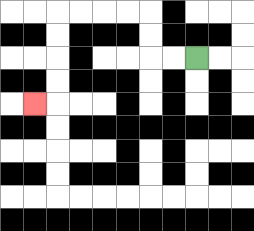{'start': '[8, 2]', 'end': '[1, 4]', 'path_directions': 'L,L,U,U,L,L,L,L,D,D,D,D,L', 'path_coordinates': '[[8, 2], [7, 2], [6, 2], [6, 1], [6, 0], [5, 0], [4, 0], [3, 0], [2, 0], [2, 1], [2, 2], [2, 3], [2, 4], [1, 4]]'}